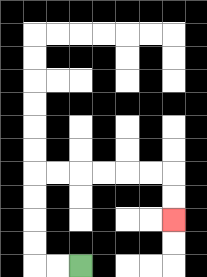{'start': '[3, 11]', 'end': '[7, 9]', 'path_directions': 'L,L,U,U,U,U,R,R,R,R,R,R,D,D', 'path_coordinates': '[[3, 11], [2, 11], [1, 11], [1, 10], [1, 9], [1, 8], [1, 7], [2, 7], [3, 7], [4, 7], [5, 7], [6, 7], [7, 7], [7, 8], [7, 9]]'}